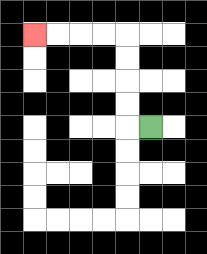{'start': '[6, 5]', 'end': '[1, 1]', 'path_directions': 'L,U,U,U,U,L,L,L,L', 'path_coordinates': '[[6, 5], [5, 5], [5, 4], [5, 3], [5, 2], [5, 1], [4, 1], [3, 1], [2, 1], [1, 1]]'}